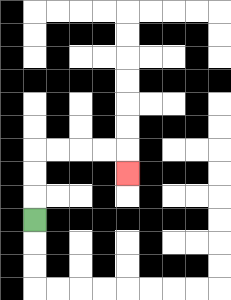{'start': '[1, 9]', 'end': '[5, 7]', 'path_directions': 'U,U,U,R,R,R,R,D', 'path_coordinates': '[[1, 9], [1, 8], [1, 7], [1, 6], [2, 6], [3, 6], [4, 6], [5, 6], [5, 7]]'}